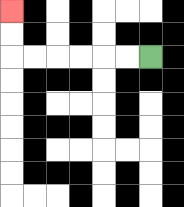{'start': '[6, 2]', 'end': '[0, 0]', 'path_directions': 'L,L,L,L,L,L,U,U', 'path_coordinates': '[[6, 2], [5, 2], [4, 2], [3, 2], [2, 2], [1, 2], [0, 2], [0, 1], [0, 0]]'}